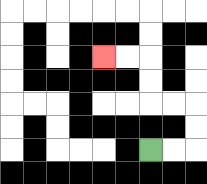{'start': '[6, 6]', 'end': '[4, 2]', 'path_directions': 'R,R,U,U,L,L,U,U,L,L', 'path_coordinates': '[[6, 6], [7, 6], [8, 6], [8, 5], [8, 4], [7, 4], [6, 4], [6, 3], [6, 2], [5, 2], [4, 2]]'}